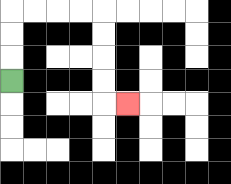{'start': '[0, 3]', 'end': '[5, 4]', 'path_directions': 'U,U,U,R,R,R,R,D,D,D,D,R', 'path_coordinates': '[[0, 3], [0, 2], [0, 1], [0, 0], [1, 0], [2, 0], [3, 0], [4, 0], [4, 1], [4, 2], [4, 3], [4, 4], [5, 4]]'}